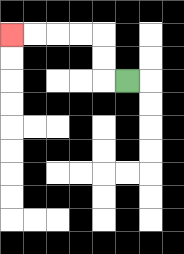{'start': '[5, 3]', 'end': '[0, 1]', 'path_directions': 'L,U,U,L,L,L,L', 'path_coordinates': '[[5, 3], [4, 3], [4, 2], [4, 1], [3, 1], [2, 1], [1, 1], [0, 1]]'}